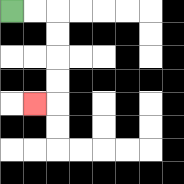{'start': '[0, 0]', 'end': '[1, 4]', 'path_directions': 'R,R,D,D,D,D,L', 'path_coordinates': '[[0, 0], [1, 0], [2, 0], [2, 1], [2, 2], [2, 3], [2, 4], [1, 4]]'}